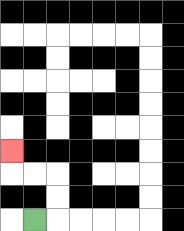{'start': '[1, 9]', 'end': '[0, 6]', 'path_directions': 'R,U,U,L,L,U', 'path_coordinates': '[[1, 9], [2, 9], [2, 8], [2, 7], [1, 7], [0, 7], [0, 6]]'}